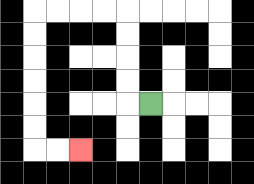{'start': '[6, 4]', 'end': '[3, 6]', 'path_directions': 'L,U,U,U,U,L,L,L,L,D,D,D,D,D,D,R,R', 'path_coordinates': '[[6, 4], [5, 4], [5, 3], [5, 2], [5, 1], [5, 0], [4, 0], [3, 0], [2, 0], [1, 0], [1, 1], [1, 2], [1, 3], [1, 4], [1, 5], [1, 6], [2, 6], [3, 6]]'}